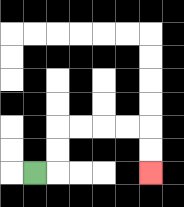{'start': '[1, 7]', 'end': '[6, 7]', 'path_directions': 'R,U,U,R,R,R,R,D,D', 'path_coordinates': '[[1, 7], [2, 7], [2, 6], [2, 5], [3, 5], [4, 5], [5, 5], [6, 5], [6, 6], [6, 7]]'}